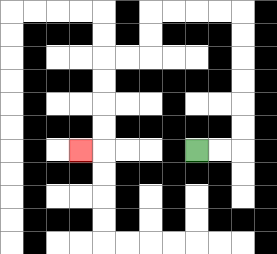{'start': '[8, 6]', 'end': '[3, 6]', 'path_directions': 'R,R,U,U,U,U,U,U,L,L,L,L,D,D,L,L,D,D,D,D,L', 'path_coordinates': '[[8, 6], [9, 6], [10, 6], [10, 5], [10, 4], [10, 3], [10, 2], [10, 1], [10, 0], [9, 0], [8, 0], [7, 0], [6, 0], [6, 1], [6, 2], [5, 2], [4, 2], [4, 3], [4, 4], [4, 5], [4, 6], [3, 6]]'}